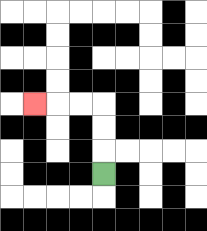{'start': '[4, 7]', 'end': '[1, 4]', 'path_directions': 'U,U,U,L,L,L', 'path_coordinates': '[[4, 7], [4, 6], [4, 5], [4, 4], [3, 4], [2, 4], [1, 4]]'}